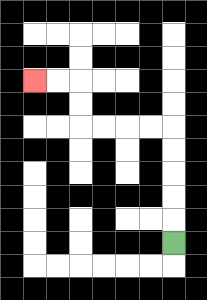{'start': '[7, 10]', 'end': '[1, 3]', 'path_directions': 'U,U,U,U,U,L,L,L,L,U,U,L,L', 'path_coordinates': '[[7, 10], [7, 9], [7, 8], [7, 7], [7, 6], [7, 5], [6, 5], [5, 5], [4, 5], [3, 5], [3, 4], [3, 3], [2, 3], [1, 3]]'}